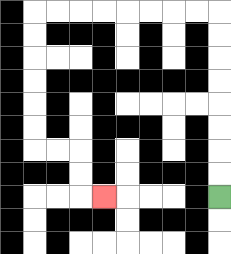{'start': '[9, 8]', 'end': '[4, 8]', 'path_directions': 'U,U,U,U,U,U,U,U,L,L,L,L,L,L,L,L,D,D,D,D,D,D,R,R,D,D,R', 'path_coordinates': '[[9, 8], [9, 7], [9, 6], [9, 5], [9, 4], [9, 3], [9, 2], [9, 1], [9, 0], [8, 0], [7, 0], [6, 0], [5, 0], [4, 0], [3, 0], [2, 0], [1, 0], [1, 1], [1, 2], [1, 3], [1, 4], [1, 5], [1, 6], [2, 6], [3, 6], [3, 7], [3, 8], [4, 8]]'}